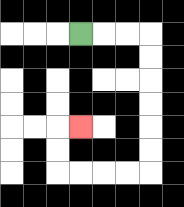{'start': '[3, 1]', 'end': '[3, 5]', 'path_directions': 'R,R,R,D,D,D,D,D,D,L,L,L,L,U,U,R', 'path_coordinates': '[[3, 1], [4, 1], [5, 1], [6, 1], [6, 2], [6, 3], [6, 4], [6, 5], [6, 6], [6, 7], [5, 7], [4, 7], [3, 7], [2, 7], [2, 6], [2, 5], [3, 5]]'}